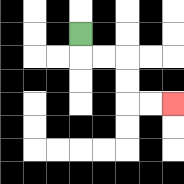{'start': '[3, 1]', 'end': '[7, 4]', 'path_directions': 'D,R,R,D,D,R,R', 'path_coordinates': '[[3, 1], [3, 2], [4, 2], [5, 2], [5, 3], [5, 4], [6, 4], [7, 4]]'}